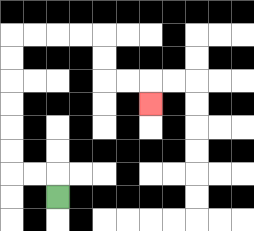{'start': '[2, 8]', 'end': '[6, 4]', 'path_directions': 'U,L,L,U,U,U,U,U,U,R,R,R,R,D,D,R,R,D', 'path_coordinates': '[[2, 8], [2, 7], [1, 7], [0, 7], [0, 6], [0, 5], [0, 4], [0, 3], [0, 2], [0, 1], [1, 1], [2, 1], [3, 1], [4, 1], [4, 2], [4, 3], [5, 3], [6, 3], [6, 4]]'}